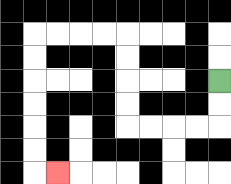{'start': '[9, 3]', 'end': '[2, 7]', 'path_directions': 'D,D,L,L,L,L,U,U,U,U,L,L,L,L,D,D,D,D,D,D,R', 'path_coordinates': '[[9, 3], [9, 4], [9, 5], [8, 5], [7, 5], [6, 5], [5, 5], [5, 4], [5, 3], [5, 2], [5, 1], [4, 1], [3, 1], [2, 1], [1, 1], [1, 2], [1, 3], [1, 4], [1, 5], [1, 6], [1, 7], [2, 7]]'}